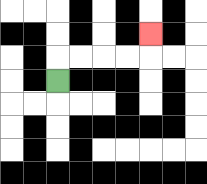{'start': '[2, 3]', 'end': '[6, 1]', 'path_directions': 'U,R,R,R,R,U', 'path_coordinates': '[[2, 3], [2, 2], [3, 2], [4, 2], [5, 2], [6, 2], [6, 1]]'}